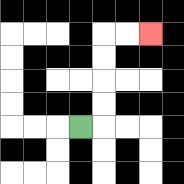{'start': '[3, 5]', 'end': '[6, 1]', 'path_directions': 'R,U,U,U,U,R,R', 'path_coordinates': '[[3, 5], [4, 5], [4, 4], [4, 3], [4, 2], [4, 1], [5, 1], [6, 1]]'}